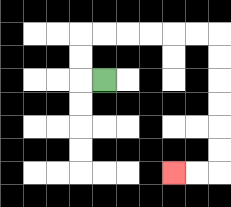{'start': '[4, 3]', 'end': '[7, 7]', 'path_directions': 'L,U,U,R,R,R,R,R,R,D,D,D,D,D,D,L,L', 'path_coordinates': '[[4, 3], [3, 3], [3, 2], [3, 1], [4, 1], [5, 1], [6, 1], [7, 1], [8, 1], [9, 1], [9, 2], [9, 3], [9, 4], [9, 5], [9, 6], [9, 7], [8, 7], [7, 7]]'}